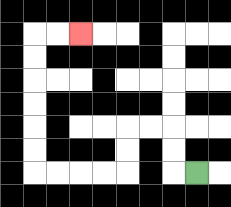{'start': '[8, 7]', 'end': '[3, 1]', 'path_directions': 'L,U,U,L,L,D,D,L,L,L,L,U,U,U,U,U,U,R,R', 'path_coordinates': '[[8, 7], [7, 7], [7, 6], [7, 5], [6, 5], [5, 5], [5, 6], [5, 7], [4, 7], [3, 7], [2, 7], [1, 7], [1, 6], [1, 5], [1, 4], [1, 3], [1, 2], [1, 1], [2, 1], [3, 1]]'}